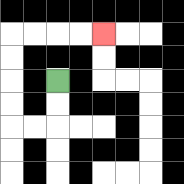{'start': '[2, 3]', 'end': '[4, 1]', 'path_directions': 'D,D,L,L,U,U,U,U,R,R,R,R', 'path_coordinates': '[[2, 3], [2, 4], [2, 5], [1, 5], [0, 5], [0, 4], [0, 3], [0, 2], [0, 1], [1, 1], [2, 1], [3, 1], [4, 1]]'}